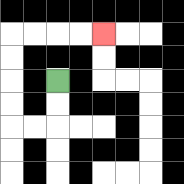{'start': '[2, 3]', 'end': '[4, 1]', 'path_directions': 'D,D,L,L,U,U,U,U,R,R,R,R', 'path_coordinates': '[[2, 3], [2, 4], [2, 5], [1, 5], [0, 5], [0, 4], [0, 3], [0, 2], [0, 1], [1, 1], [2, 1], [3, 1], [4, 1]]'}